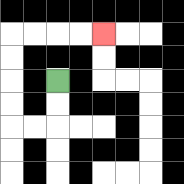{'start': '[2, 3]', 'end': '[4, 1]', 'path_directions': 'D,D,L,L,U,U,U,U,R,R,R,R', 'path_coordinates': '[[2, 3], [2, 4], [2, 5], [1, 5], [0, 5], [0, 4], [0, 3], [0, 2], [0, 1], [1, 1], [2, 1], [3, 1], [4, 1]]'}